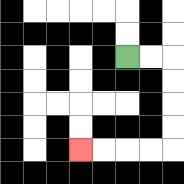{'start': '[5, 2]', 'end': '[3, 6]', 'path_directions': 'R,R,D,D,D,D,L,L,L,L', 'path_coordinates': '[[5, 2], [6, 2], [7, 2], [7, 3], [7, 4], [7, 5], [7, 6], [6, 6], [5, 6], [4, 6], [3, 6]]'}